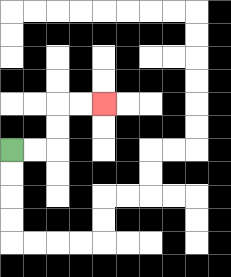{'start': '[0, 6]', 'end': '[4, 4]', 'path_directions': 'R,R,U,U,R,R', 'path_coordinates': '[[0, 6], [1, 6], [2, 6], [2, 5], [2, 4], [3, 4], [4, 4]]'}